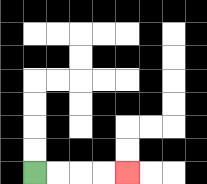{'start': '[1, 7]', 'end': '[5, 7]', 'path_directions': 'R,R,R,R', 'path_coordinates': '[[1, 7], [2, 7], [3, 7], [4, 7], [5, 7]]'}